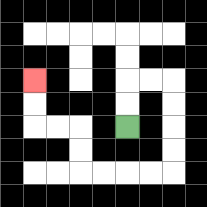{'start': '[5, 5]', 'end': '[1, 3]', 'path_directions': 'U,U,R,R,D,D,D,D,L,L,L,L,U,U,L,L,U,U', 'path_coordinates': '[[5, 5], [5, 4], [5, 3], [6, 3], [7, 3], [7, 4], [7, 5], [7, 6], [7, 7], [6, 7], [5, 7], [4, 7], [3, 7], [3, 6], [3, 5], [2, 5], [1, 5], [1, 4], [1, 3]]'}